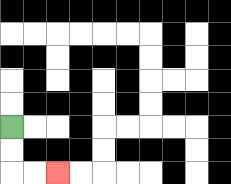{'start': '[0, 5]', 'end': '[2, 7]', 'path_directions': 'D,D,R,R', 'path_coordinates': '[[0, 5], [0, 6], [0, 7], [1, 7], [2, 7]]'}